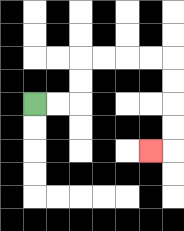{'start': '[1, 4]', 'end': '[6, 6]', 'path_directions': 'R,R,U,U,R,R,R,R,D,D,D,D,L', 'path_coordinates': '[[1, 4], [2, 4], [3, 4], [3, 3], [3, 2], [4, 2], [5, 2], [6, 2], [7, 2], [7, 3], [7, 4], [7, 5], [7, 6], [6, 6]]'}